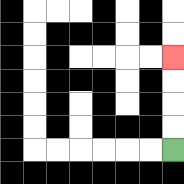{'start': '[7, 6]', 'end': '[7, 2]', 'path_directions': 'U,U,U,U', 'path_coordinates': '[[7, 6], [7, 5], [7, 4], [7, 3], [7, 2]]'}